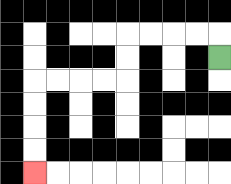{'start': '[9, 2]', 'end': '[1, 7]', 'path_directions': 'U,L,L,L,L,D,D,L,L,L,L,D,D,D,D', 'path_coordinates': '[[9, 2], [9, 1], [8, 1], [7, 1], [6, 1], [5, 1], [5, 2], [5, 3], [4, 3], [3, 3], [2, 3], [1, 3], [1, 4], [1, 5], [1, 6], [1, 7]]'}